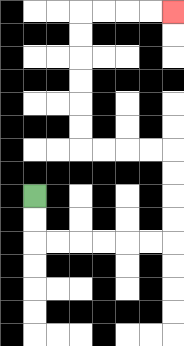{'start': '[1, 8]', 'end': '[7, 0]', 'path_directions': 'D,D,R,R,R,R,R,R,U,U,U,U,L,L,L,L,U,U,U,U,U,U,R,R,R,R', 'path_coordinates': '[[1, 8], [1, 9], [1, 10], [2, 10], [3, 10], [4, 10], [5, 10], [6, 10], [7, 10], [7, 9], [7, 8], [7, 7], [7, 6], [6, 6], [5, 6], [4, 6], [3, 6], [3, 5], [3, 4], [3, 3], [3, 2], [3, 1], [3, 0], [4, 0], [5, 0], [6, 0], [7, 0]]'}